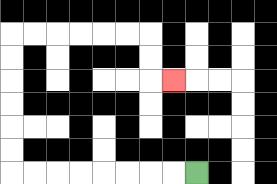{'start': '[8, 7]', 'end': '[7, 3]', 'path_directions': 'L,L,L,L,L,L,L,L,U,U,U,U,U,U,R,R,R,R,R,R,D,D,R', 'path_coordinates': '[[8, 7], [7, 7], [6, 7], [5, 7], [4, 7], [3, 7], [2, 7], [1, 7], [0, 7], [0, 6], [0, 5], [0, 4], [0, 3], [0, 2], [0, 1], [1, 1], [2, 1], [3, 1], [4, 1], [5, 1], [6, 1], [6, 2], [6, 3], [7, 3]]'}